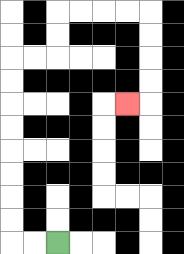{'start': '[2, 10]', 'end': '[5, 4]', 'path_directions': 'L,L,U,U,U,U,U,U,U,U,R,R,U,U,R,R,R,R,D,D,D,D,L', 'path_coordinates': '[[2, 10], [1, 10], [0, 10], [0, 9], [0, 8], [0, 7], [0, 6], [0, 5], [0, 4], [0, 3], [0, 2], [1, 2], [2, 2], [2, 1], [2, 0], [3, 0], [4, 0], [5, 0], [6, 0], [6, 1], [6, 2], [6, 3], [6, 4], [5, 4]]'}